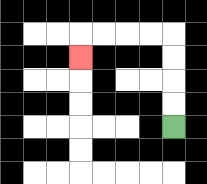{'start': '[7, 5]', 'end': '[3, 2]', 'path_directions': 'U,U,U,U,L,L,L,L,D', 'path_coordinates': '[[7, 5], [7, 4], [7, 3], [7, 2], [7, 1], [6, 1], [5, 1], [4, 1], [3, 1], [3, 2]]'}